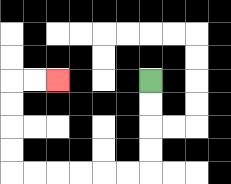{'start': '[6, 3]', 'end': '[2, 3]', 'path_directions': 'D,D,D,D,L,L,L,L,L,L,U,U,U,U,R,R', 'path_coordinates': '[[6, 3], [6, 4], [6, 5], [6, 6], [6, 7], [5, 7], [4, 7], [3, 7], [2, 7], [1, 7], [0, 7], [0, 6], [0, 5], [0, 4], [0, 3], [1, 3], [2, 3]]'}